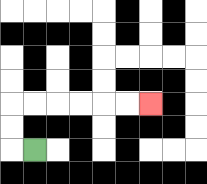{'start': '[1, 6]', 'end': '[6, 4]', 'path_directions': 'L,U,U,R,R,R,R,R,R', 'path_coordinates': '[[1, 6], [0, 6], [0, 5], [0, 4], [1, 4], [2, 4], [3, 4], [4, 4], [5, 4], [6, 4]]'}